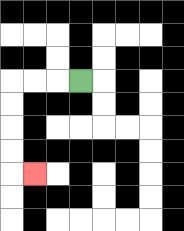{'start': '[3, 3]', 'end': '[1, 7]', 'path_directions': 'L,L,L,D,D,D,D,R', 'path_coordinates': '[[3, 3], [2, 3], [1, 3], [0, 3], [0, 4], [0, 5], [0, 6], [0, 7], [1, 7]]'}